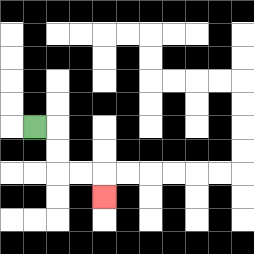{'start': '[1, 5]', 'end': '[4, 8]', 'path_directions': 'R,D,D,R,R,D', 'path_coordinates': '[[1, 5], [2, 5], [2, 6], [2, 7], [3, 7], [4, 7], [4, 8]]'}